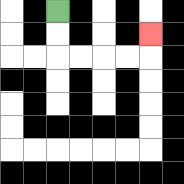{'start': '[2, 0]', 'end': '[6, 1]', 'path_directions': 'D,D,R,R,R,R,U', 'path_coordinates': '[[2, 0], [2, 1], [2, 2], [3, 2], [4, 2], [5, 2], [6, 2], [6, 1]]'}